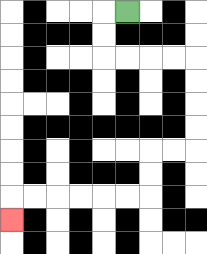{'start': '[5, 0]', 'end': '[0, 9]', 'path_directions': 'L,D,D,R,R,R,R,D,D,D,D,L,L,D,D,L,L,L,L,L,L,D', 'path_coordinates': '[[5, 0], [4, 0], [4, 1], [4, 2], [5, 2], [6, 2], [7, 2], [8, 2], [8, 3], [8, 4], [8, 5], [8, 6], [7, 6], [6, 6], [6, 7], [6, 8], [5, 8], [4, 8], [3, 8], [2, 8], [1, 8], [0, 8], [0, 9]]'}